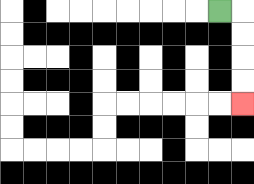{'start': '[9, 0]', 'end': '[10, 4]', 'path_directions': 'R,D,D,D,D', 'path_coordinates': '[[9, 0], [10, 0], [10, 1], [10, 2], [10, 3], [10, 4]]'}